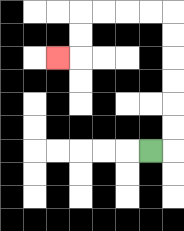{'start': '[6, 6]', 'end': '[2, 2]', 'path_directions': 'R,U,U,U,U,U,U,L,L,L,L,D,D,L', 'path_coordinates': '[[6, 6], [7, 6], [7, 5], [7, 4], [7, 3], [7, 2], [7, 1], [7, 0], [6, 0], [5, 0], [4, 0], [3, 0], [3, 1], [3, 2], [2, 2]]'}